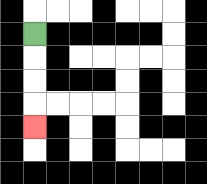{'start': '[1, 1]', 'end': '[1, 5]', 'path_directions': 'D,D,D,D', 'path_coordinates': '[[1, 1], [1, 2], [1, 3], [1, 4], [1, 5]]'}